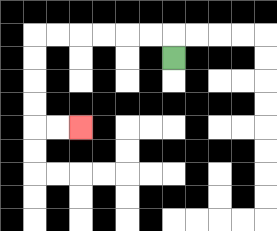{'start': '[7, 2]', 'end': '[3, 5]', 'path_directions': 'U,L,L,L,L,L,L,D,D,D,D,R,R', 'path_coordinates': '[[7, 2], [7, 1], [6, 1], [5, 1], [4, 1], [3, 1], [2, 1], [1, 1], [1, 2], [1, 3], [1, 4], [1, 5], [2, 5], [3, 5]]'}